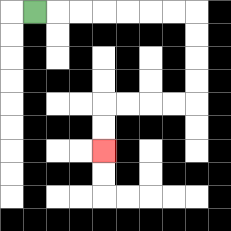{'start': '[1, 0]', 'end': '[4, 6]', 'path_directions': 'R,R,R,R,R,R,R,D,D,D,D,L,L,L,L,D,D', 'path_coordinates': '[[1, 0], [2, 0], [3, 0], [4, 0], [5, 0], [6, 0], [7, 0], [8, 0], [8, 1], [8, 2], [8, 3], [8, 4], [7, 4], [6, 4], [5, 4], [4, 4], [4, 5], [4, 6]]'}